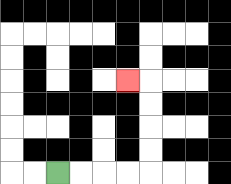{'start': '[2, 7]', 'end': '[5, 3]', 'path_directions': 'R,R,R,R,U,U,U,U,L', 'path_coordinates': '[[2, 7], [3, 7], [4, 7], [5, 7], [6, 7], [6, 6], [6, 5], [6, 4], [6, 3], [5, 3]]'}